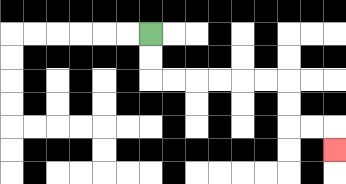{'start': '[6, 1]', 'end': '[14, 6]', 'path_directions': 'D,D,R,R,R,R,R,R,D,D,R,R,D', 'path_coordinates': '[[6, 1], [6, 2], [6, 3], [7, 3], [8, 3], [9, 3], [10, 3], [11, 3], [12, 3], [12, 4], [12, 5], [13, 5], [14, 5], [14, 6]]'}